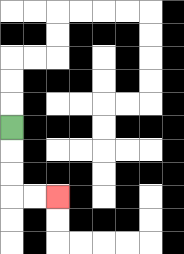{'start': '[0, 5]', 'end': '[2, 8]', 'path_directions': 'D,D,D,R,R', 'path_coordinates': '[[0, 5], [0, 6], [0, 7], [0, 8], [1, 8], [2, 8]]'}